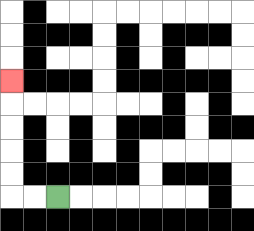{'start': '[2, 8]', 'end': '[0, 3]', 'path_directions': 'L,L,U,U,U,U,U', 'path_coordinates': '[[2, 8], [1, 8], [0, 8], [0, 7], [0, 6], [0, 5], [0, 4], [0, 3]]'}